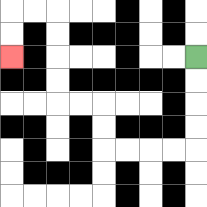{'start': '[8, 2]', 'end': '[0, 2]', 'path_directions': 'D,D,D,D,L,L,L,L,U,U,L,L,U,U,U,U,L,L,D,D', 'path_coordinates': '[[8, 2], [8, 3], [8, 4], [8, 5], [8, 6], [7, 6], [6, 6], [5, 6], [4, 6], [4, 5], [4, 4], [3, 4], [2, 4], [2, 3], [2, 2], [2, 1], [2, 0], [1, 0], [0, 0], [0, 1], [0, 2]]'}